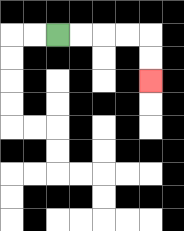{'start': '[2, 1]', 'end': '[6, 3]', 'path_directions': 'R,R,R,R,D,D', 'path_coordinates': '[[2, 1], [3, 1], [4, 1], [5, 1], [6, 1], [6, 2], [6, 3]]'}